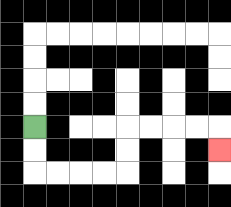{'start': '[1, 5]', 'end': '[9, 6]', 'path_directions': 'D,D,R,R,R,R,U,U,R,R,R,R,D', 'path_coordinates': '[[1, 5], [1, 6], [1, 7], [2, 7], [3, 7], [4, 7], [5, 7], [5, 6], [5, 5], [6, 5], [7, 5], [8, 5], [9, 5], [9, 6]]'}